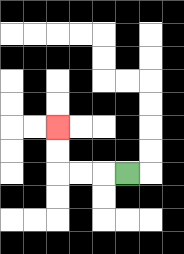{'start': '[5, 7]', 'end': '[2, 5]', 'path_directions': 'L,L,L,U,U', 'path_coordinates': '[[5, 7], [4, 7], [3, 7], [2, 7], [2, 6], [2, 5]]'}